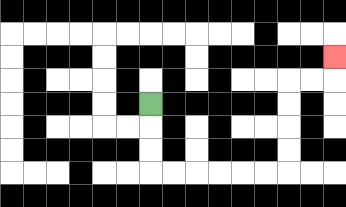{'start': '[6, 4]', 'end': '[14, 2]', 'path_directions': 'D,D,D,R,R,R,R,R,R,U,U,U,U,R,R,U', 'path_coordinates': '[[6, 4], [6, 5], [6, 6], [6, 7], [7, 7], [8, 7], [9, 7], [10, 7], [11, 7], [12, 7], [12, 6], [12, 5], [12, 4], [12, 3], [13, 3], [14, 3], [14, 2]]'}